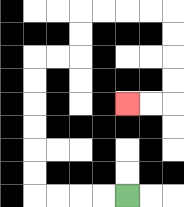{'start': '[5, 8]', 'end': '[5, 4]', 'path_directions': 'L,L,L,L,U,U,U,U,U,U,R,R,U,U,R,R,R,R,D,D,D,D,L,L', 'path_coordinates': '[[5, 8], [4, 8], [3, 8], [2, 8], [1, 8], [1, 7], [1, 6], [1, 5], [1, 4], [1, 3], [1, 2], [2, 2], [3, 2], [3, 1], [3, 0], [4, 0], [5, 0], [6, 0], [7, 0], [7, 1], [7, 2], [7, 3], [7, 4], [6, 4], [5, 4]]'}